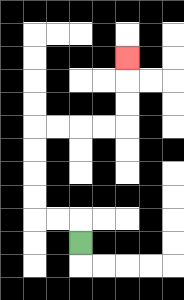{'start': '[3, 10]', 'end': '[5, 2]', 'path_directions': 'U,L,L,U,U,U,U,R,R,R,R,U,U,U', 'path_coordinates': '[[3, 10], [3, 9], [2, 9], [1, 9], [1, 8], [1, 7], [1, 6], [1, 5], [2, 5], [3, 5], [4, 5], [5, 5], [5, 4], [5, 3], [5, 2]]'}